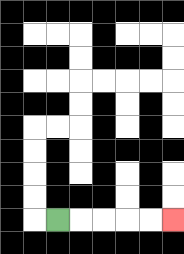{'start': '[2, 9]', 'end': '[7, 9]', 'path_directions': 'R,R,R,R,R', 'path_coordinates': '[[2, 9], [3, 9], [4, 9], [5, 9], [6, 9], [7, 9]]'}